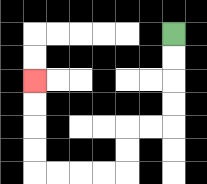{'start': '[7, 1]', 'end': '[1, 3]', 'path_directions': 'D,D,D,D,L,L,D,D,L,L,L,L,U,U,U,U', 'path_coordinates': '[[7, 1], [7, 2], [7, 3], [7, 4], [7, 5], [6, 5], [5, 5], [5, 6], [5, 7], [4, 7], [3, 7], [2, 7], [1, 7], [1, 6], [1, 5], [1, 4], [1, 3]]'}